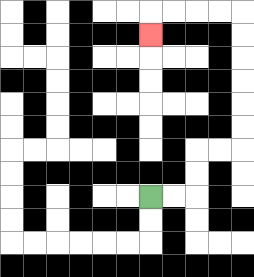{'start': '[6, 8]', 'end': '[6, 1]', 'path_directions': 'R,R,U,U,R,R,U,U,U,U,U,U,L,L,L,L,D', 'path_coordinates': '[[6, 8], [7, 8], [8, 8], [8, 7], [8, 6], [9, 6], [10, 6], [10, 5], [10, 4], [10, 3], [10, 2], [10, 1], [10, 0], [9, 0], [8, 0], [7, 0], [6, 0], [6, 1]]'}